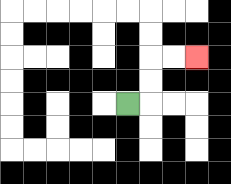{'start': '[5, 4]', 'end': '[8, 2]', 'path_directions': 'R,U,U,R,R', 'path_coordinates': '[[5, 4], [6, 4], [6, 3], [6, 2], [7, 2], [8, 2]]'}